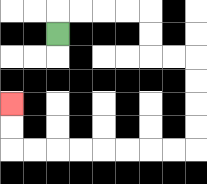{'start': '[2, 1]', 'end': '[0, 4]', 'path_directions': 'U,R,R,R,R,D,D,R,R,D,D,D,D,L,L,L,L,L,L,L,L,U,U', 'path_coordinates': '[[2, 1], [2, 0], [3, 0], [4, 0], [5, 0], [6, 0], [6, 1], [6, 2], [7, 2], [8, 2], [8, 3], [8, 4], [8, 5], [8, 6], [7, 6], [6, 6], [5, 6], [4, 6], [3, 6], [2, 6], [1, 6], [0, 6], [0, 5], [0, 4]]'}